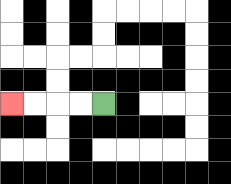{'start': '[4, 4]', 'end': '[0, 4]', 'path_directions': 'L,L,L,L', 'path_coordinates': '[[4, 4], [3, 4], [2, 4], [1, 4], [0, 4]]'}